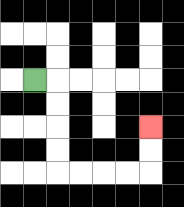{'start': '[1, 3]', 'end': '[6, 5]', 'path_directions': 'R,D,D,D,D,R,R,R,R,U,U', 'path_coordinates': '[[1, 3], [2, 3], [2, 4], [2, 5], [2, 6], [2, 7], [3, 7], [4, 7], [5, 7], [6, 7], [6, 6], [6, 5]]'}